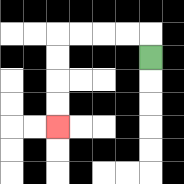{'start': '[6, 2]', 'end': '[2, 5]', 'path_directions': 'U,L,L,L,L,D,D,D,D', 'path_coordinates': '[[6, 2], [6, 1], [5, 1], [4, 1], [3, 1], [2, 1], [2, 2], [2, 3], [2, 4], [2, 5]]'}